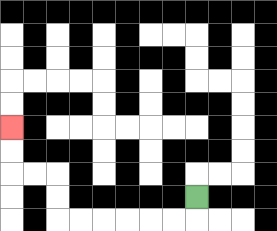{'start': '[8, 8]', 'end': '[0, 5]', 'path_directions': 'D,L,L,L,L,L,L,U,U,L,L,U,U', 'path_coordinates': '[[8, 8], [8, 9], [7, 9], [6, 9], [5, 9], [4, 9], [3, 9], [2, 9], [2, 8], [2, 7], [1, 7], [0, 7], [0, 6], [0, 5]]'}